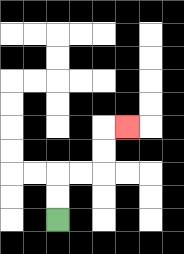{'start': '[2, 9]', 'end': '[5, 5]', 'path_directions': 'U,U,R,R,U,U,R', 'path_coordinates': '[[2, 9], [2, 8], [2, 7], [3, 7], [4, 7], [4, 6], [4, 5], [5, 5]]'}